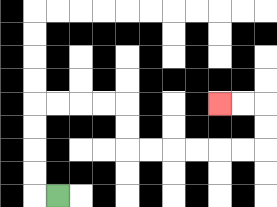{'start': '[2, 8]', 'end': '[9, 4]', 'path_directions': 'L,U,U,U,U,R,R,R,R,D,D,R,R,R,R,R,R,U,U,L,L', 'path_coordinates': '[[2, 8], [1, 8], [1, 7], [1, 6], [1, 5], [1, 4], [2, 4], [3, 4], [4, 4], [5, 4], [5, 5], [5, 6], [6, 6], [7, 6], [8, 6], [9, 6], [10, 6], [11, 6], [11, 5], [11, 4], [10, 4], [9, 4]]'}